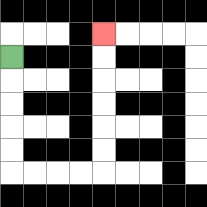{'start': '[0, 2]', 'end': '[4, 1]', 'path_directions': 'D,D,D,D,D,R,R,R,R,U,U,U,U,U,U', 'path_coordinates': '[[0, 2], [0, 3], [0, 4], [0, 5], [0, 6], [0, 7], [1, 7], [2, 7], [3, 7], [4, 7], [4, 6], [4, 5], [4, 4], [4, 3], [4, 2], [4, 1]]'}